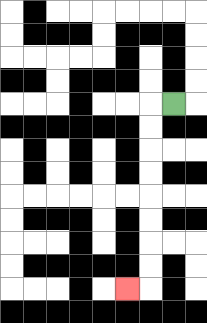{'start': '[7, 4]', 'end': '[5, 12]', 'path_directions': 'L,D,D,D,D,D,D,D,D,L', 'path_coordinates': '[[7, 4], [6, 4], [6, 5], [6, 6], [6, 7], [6, 8], [6, 9], [6, 10], [6, 11], [6, 12], [5, 12]]'}